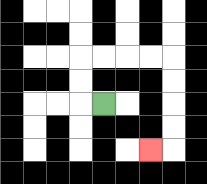{'start': '[4, 4]', 'end': '[6, 6]', 'path_directions': 'L,U,U,R,R,R,R,D,D,D,D,L', 'path_coordinates': '[[4, 4], [3, 4], [3, 3], [3, 2], [4, 2], [5, 2], [6, 2], [7, 2], [7, 3], [7, 4], [7, 5], [7, 6], [6, 6]]'}